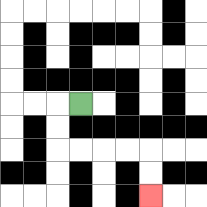{'start': '[3, 4]', 'end': '[6, 8]', 'path_directions': 'L,D,D,R,R,R,R,D,D', 'path_coordinates': '[[3, 4], [2, 4], [2, 5], [2, 6], [3, 6], [4, 6], [5, 6], [6, 6], [6, 7], [6, 8]]'}